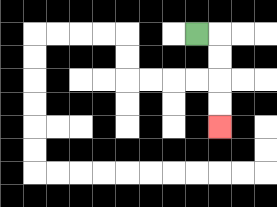{'start': '[8, 1]', 'end': '[9, 5]', 'path_directions': 'R,D,D,D,D', 'path_coordinates': '[[8, 1], [9, 1], [9, 2], [9, 3], [9, 4], [9, 5]]'}